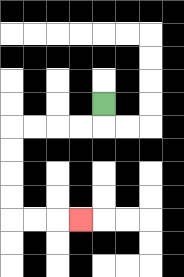{'start': '[4, 4]', 'end': '[3, 9]', 'path_directions': 'D,L,L,L,L,D,D,D,D,R,R,R', 'path_coordinates': '[[4, 4], [4, 5], [3, 5], [2, 5], [1, 5], [0, 5], [0, 6], [0, 7], [0, 8], [0, 9], [1, 9], [2, 9], [3, 9]]'}